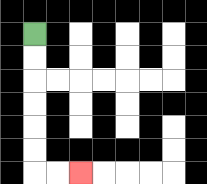{'start': '[1, 1]', 'end': '[3, 7]', 'path_directions': 'D,D,D,D,D,D,R,R', 'path_coordinates': '[[1, 1], [1, 2], [1, 3], [1, 4], [1, 5], [1, 6], [1, 7], [2, 7], [3, 7]]'}